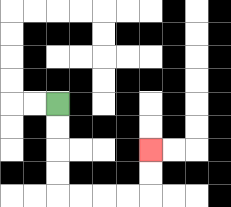{'start': '[2, 4]', 'end': '[6, 6]', 'path_directions': 'D,D,D,D,R,R,R,R,U,U', 'path_coordinates': '[[2, 4], [2, 5], [2, 6], [2, 7], [2, 8], [3, 8], [4, 8], [5, 8], [6, 8], [6, 7], [6, 6]]'}